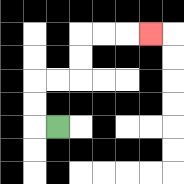{'start': '[2, 5]', 'end': '[6, 1]', 'path_directions': 'L,U,U,R,R,U,U,R,R,R', 'path_coordinates': '[[2, 5], [1, 5], [1, 4], [1, 3], [2, 3], [3, 3], [3, 2], [3, 1], [4, 1], [5, 1], [6, 1]]'}